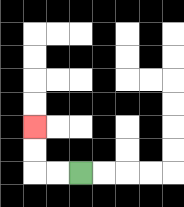{'start': '[3, 7]', 'end': '[1, 5]', 'path_directions': 'L,L,U,U', 'path_coordinates': '[[3, 7], [2, 7], [1, 7], [1, 6], [1, 5]]'}